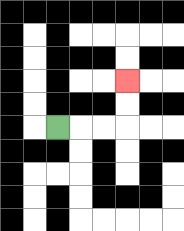{'start': '[2, 5]', 'end': '[5, 3]', 'path_directions': 'R,R,R,U,U', 'path_coordinates': '[[2, 5], [3, 5], [4, 5], [5, 5], [5, 4], [5, 3]]'}